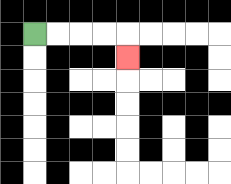{'start': '[1, 1]', 'end': '[5, 2]', 'path_directions': 'R,R,R,R,D', 'path_coordinates': '[[1, 1], [2, 1], [3, 1], [4, 1], [5, 1], [5, 2]]'}